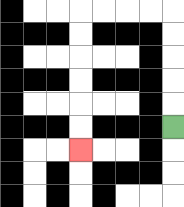{'start': '[7, 5]', 'end': '[3, 6]', 'path_directions': 'U,U,U,U,U,L,L,L,L,D,D,D,D,D,D', 'path_coordinates': '[[7, 5], [7, 4], [7, 3], [7, 2], [7, 1], [7, 0], [6, 0], [5, 0], [4, 0], [3, 0], [3, 1], [3, 2], [3, 3], [3, 4], [3, 5], [3, 6]]'}